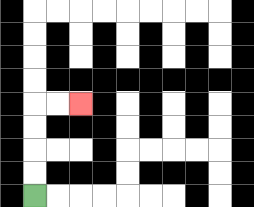{'start': '[1, 8]', 'end': '[3, 4]', 'path_directions': 'U,U,U,U,R,R', 'path_coordinates': '[[1, 8], [1, 7], [1, 6], [1, 5], [1, 4], [2, 4], [3, 4]]'}